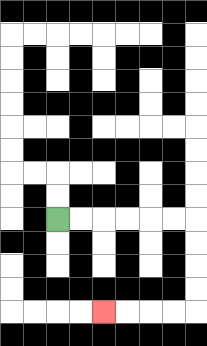{'start': '[2, 9]', 'end': '[4, 13]', 'path_directions': 'R,R,R,R,R,R,D,D,D,D,L,L,L,L', 'path_coordinates': '[[2, 9], [3, 9], [4, 9], [5, 9], [6, 9], [7, 9], [8, 9], [8, 10], [8, 11], [8, 12], [8, 13], [7, 13], [6, 13], [5, 13], [4, 13]]'}